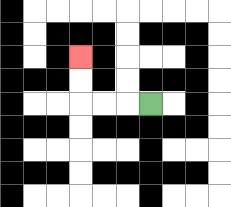{'start': '[6, 4]', 'end': '[3, 2]', 'path_directions': 'L,L,L,U,U', 'path_coordinates': '[[6, 4], [5, 4], [4, 4], [3, 4], [3, 3], [3, 2]]'}